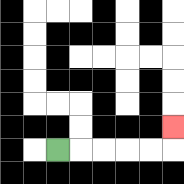{'start': '[2, 6]', 'end': '[7, 5]', 'path_directions': 'R,R,R,R,R,U', 'path_coordinates': '[[2, 6], [3, 6], [4, 6], [5, 6], [6, 6], [7, 6], [7, 5]]'}